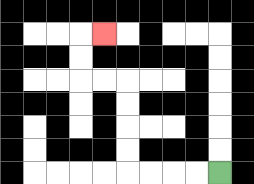{'start': '[9, 7]', 'end': '[4, 1]', 'path_directions': 'L,L,L,L,U,U,U,U,L,L,U,U,R', 'path_coordinates': '[[9, 7], [8, 7], [7, 7], [6, 7], [5, 7], [5, 6], [5, 5], [5, 4], [5, 3], [4, 3], [3, 3], [3, 2], [3, 1], [4, 1]]'}